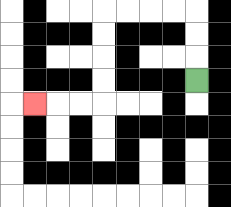{'start': '[8, 3]', 'end': '[1, 4]', 'path_directions': 'U,U,U,L,L,L,L,D,D,D,D,L,L,L', 'path_coordinates': '[[8, 3], [8, 2], [8, 1], [8, 0], [7, 0], [6, 0], [5, 0], [4, 0], [4, 1], [4, 2], [4, 3], [4, 4], [3, 4], [2, 4], [1, 4]]'}